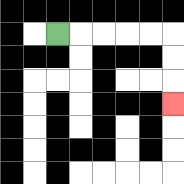{'start': '[2, 1]', 'end': '[7, 4]', 'path_directions': 'R,R,R,R,R,D,D,D', 'path_coordinates': '[[2, 1], [3, 1], [4, 1], [5, 1], [6, 1], [7, 1], [7, 2], [7, 3], [7, 4]]'}